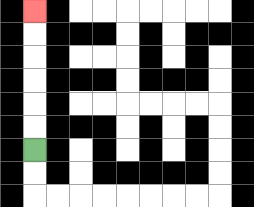{'start': '[1, 6]', 'end': '[1, 0]', 'path_directions': 'U,U,U,U,U,U', 'path_coordinates': '[[1, 6], [1, 5], [1, 4], [1, 3], [1, 2], [1, 1], [1, 0]]'}